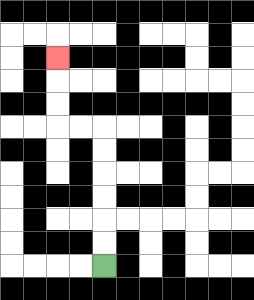{'start': '[4, 11]', 'end': '[2, 2]', 'path_directions': 'U,U,U,U,U,U,L,L,U,U,U', 'path_coordinates': '[[4, 11], [4, 10], [4, 9], [4, 8], [4, 7], [4, 6], [4, 5], [3, 5], [2, 5], [2, 4], [2, 3], [2, 2]]'}